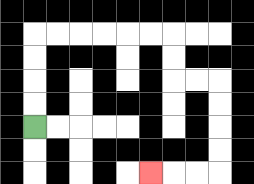{'start': '[1, 5]', 'end': '[6, 7]', 'path_directions': 'U,U,U,U,R,R,R,R,R,R,D,D,R,R,D,D,D,D,L,L,L', 'path_coordinates': '[[1, 5], [1, 4], [1, 3], [1, 2], [1, 1], [2, 1], [3, 1], [4, 1], [5, 1], [6, 1], [7, 1], [7, 2], [7, 3], [8, 3], [9, 3], [9, 4], [9, 5], [9, 6], [9, 7], [8, 7], [7, 7], [6, 7]]'}